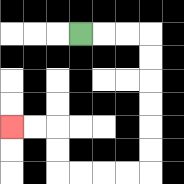{'start': '[3, 1]', 'end': '[0, 5]', 'path_directions': 'R,R,R,D,D,D,D,D,D,L,L,L,L,U,U,L,L', 'path_coordinates': '[[3, 1], [4, 1], [5, 1], [6, 1], [6, 2], [6, 3], [6, 4], [6, 5], [6, 6], [6, 7], [5, 7], [4, 7], [3, 7], [2, 7], [2, 6], [2, 5], [1, 5], [0, 5]]'}